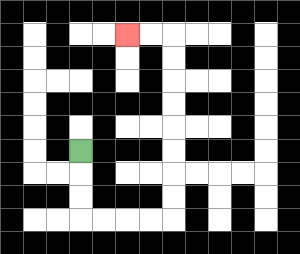{'start': '[3, 6]', 'end': '[5, 1]', 'path_directions': 'D,D,D,R,R,R,R,U,U,U,U,U,U,U,U,L,L', 'path_coordinates': '[[3, 6], [3, 7], [3, 8], [3, 9], [4, 9], [5, 9], [6, 9], [7, 9], [7, 8], [7, 7], [7, 6], [7, 5], [7, 4], [7, 3], [7, 2], [7, 1], [6, 1], [5, 1]]'}